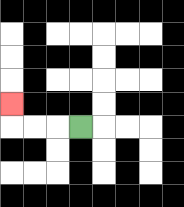{'start': '[3, 5]', 'end': '[0, 4]', 'path_directions': 'L,L,L,U', 'path_coordinates': '[[3, 5], [2, 5], [1, 5], [0, 5], [0, 4]]'}